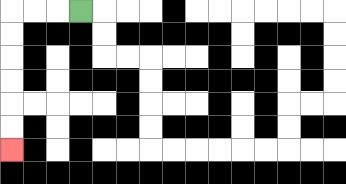{'start': '[3, 0]', 'end': '[0, 6]', 'path_directions': 'L,L,L,D,D,D,D,D,D', 'path_coordinates': '[[3, 0], [2, 0], [1, 0], [0, 0], [0, 1], [0, 2], [0, 3], [0, 4], [0, 5], [0, 6]]'}